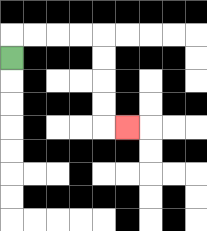{'start': '[0, 2]', 'end': '[5, 5]', 'path_directions': 'U,R,R,R,R,D,D,D,D,R', 'path_coordinates': '[[0, 2], [0, 1], [1, 1], [2, 1], [3, 1], [4, 1], [4, 2], [4, 3], [4, 4], [4, 5], [5, 5]]'}